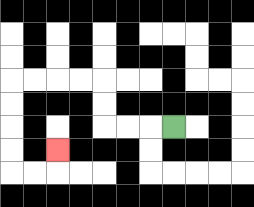{'start': '[7, 5]', 'end': '[2, 6]', 'path_directions': 'L,L,L,U,U,L,L,L,L,D,D,D,D,R,R,U', 'path_coordinates': '[[7, 5], [6, 5], [5, 5], [4, 5], [4, 4], [4, 3], [3, 3], [2, 3], [1, 3], [0, 3], [0, 4], [0, 5], [0, 6], [0, 7], [1, 7], [2, 7], [2, 6]]'}